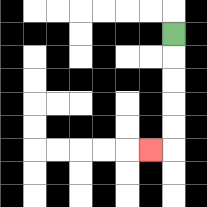{'start': '[7, 1]', 'end': '[6, 6]', 'path_directions': 'D,D,D,D,D,L', 'path_coordinates': '[[7, 1], [7, 2], [7, 3], [7, 4], [7, 5], [7, 6], [6, 6]]'}